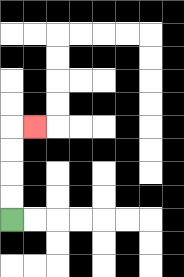{'start': '[0, 9]', 'end': '[1, 5]', 'path_directions': 'U,U,U,U,R', 'path_coordinates': '[[0, 9], [0, 8], [0, 7], [0, 6], [0, 5], [1, 5]]'}